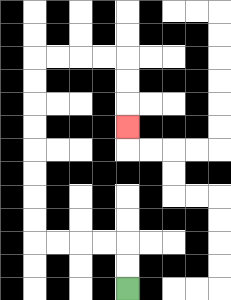{'start': '[5, 12]', 'end': '[5, 5]', 'path_directions': 'U,U,L,L,L,L,U,U,U,U,U,U,U,U,R,R,R,R,D,D,D', 'path_coordinates': '[[5, 12], [5, 11], [5, 10], [4, 10], [3, 10], [2, 10], [1, 10], [1, 9], [1, 8], [1, 7], [1, 6], [1, 5], [1, 4], [1, 3], [1, 2], [2, 2], [3, 2], [4, 2], [5, 2], [5, 3], [5, 4], [5, 5]]'}